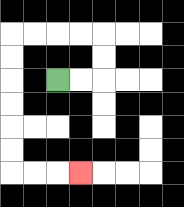{'start': '[2, 3]', 'end': '[3, 7]', 'path_directions': 'R,R,U,U,L,L,L,L,D,D,D,D,D,D,R,R,R', 'path_coordinates': '[[2, 3], [3, 3], [4, 3], [4, 2], [4, 1], [3, 1], [2, 1], [1, 1], [0, 1], [0, 2], [0, 3], [0, 4], [0, 5], [0, 6], [0, 7], [1, 7], [2, 7], [3, 7]]'}